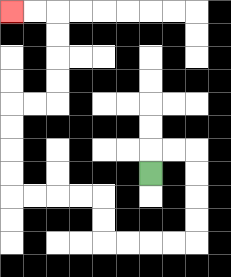{'start': '[6, 7]', 'end': '[0, 0]', 'path_directions': 'U,R,R,D,D,D,D,L,L,L,L,U,U,L,L,L,L,U,U,U,U,R,R,U,U,U,U,L,L', 'path_coordinates': '[[6, 7], [6, 6], [7, 6], [8, 6], [8, 7], [8, 8], [8, 9], [8, 10], [7, 10], [6, 10], [5, 10], [4, 10], [4, 9], [4, 8], [3, 8], [2, 8], [1, 8], [0, 8], [0, 7], [0, 6], [0, 5], [0, 4], [1, 4], [2, 4], [2, 3], [2, 2], [2, 1], [2, 0], [1, 0], [0, 0]]'}